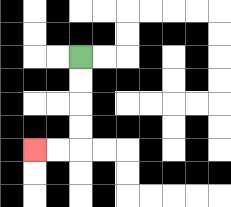{'start': '[3, 2]', 'end': '[1, 6]', 'path_directions': 'D,D,D,D,L,L', 'path_coordinates': '[[3, 2], [3, 3], [3, 4], [3, 5], [3, 6], [2, 6], [1, 6]]'}